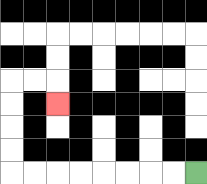{'start': '[8, 7]', 'end': '[2, 4]', 'path_directions': 'L,L,L,L,L,L,L,L,U,U,U,U,R,R,D', 'path_coordinates': '[[8, 7], [7, 7], [6, 7], [5, 7], [4, 7], [3, 7], [2, 7], [1, 7], [0, 7], [0, 6], [0, 5], [0, 4], [0, 3], [1, 3], [2, 3], [2, 4]]'}